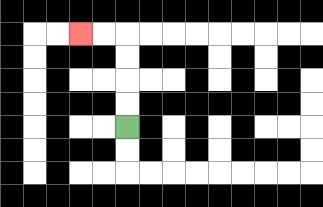{'start': '[5, 5]', 'end': '[3, 1]', 'path_directions': 'U,U,U,U,L,L', 'path_coordinates': '[[5, 5], [5, 4], [5, 3], [5, 2], [5, 1], [4, 1], [3, 1]]'}